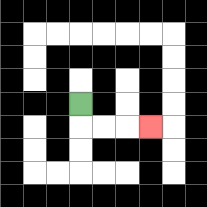{'start': '[3, 4]', 'end': '[6, 5]', 'path_directions': 'D,R,R,R', 'path_coordinates': '[[3, 4], [3, 5], [4, 5], [5, 5], [6, 5]]'}